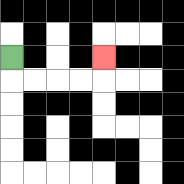{'start': '[0, 2]', 'end': '[4, 2]', 'path_directions': 'D,R,R,R,R,U', 'path_coordinates': '[[0, 2], [0, 3], [1, 3], [2, 3], [3, 3], [4, 3], [4, 2]]'}